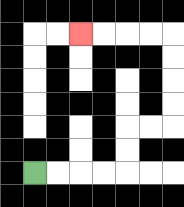{'start': '[1, 7]', 'end': '[3, 1]', 'path_directions': 'R,R,R,R,U,U,R,R,U,U,U,U,L,L,L,L', 'path_coordinates': '[[1, 7], [2, 7], [3, 7], [4, 7], [5, 7], [5, 6], [5, 5], [6, 5], [7, 5], [7, 4], [7, 3], [7, 2], [7, 1], [6, 1], [5, 1], [4, 1], [3, 1]]'}